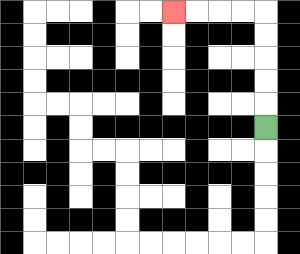{'start': '[11, 5]', 'end': '[7, 0]', 'path_directions': 'U,U,U,U,U,L,L,L,L', 'path_coordinates': '[[11, 5], [11, 4], [11, 3], [11, 2], [11, 1], [11, 0], [10, 0], [9, 0], [8, 0], [7, 0]]'}